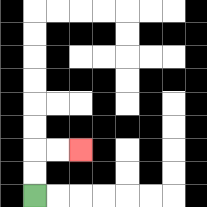{'start': '[1, 8]', 'end': '[3, 6]', 'path_directions': 'U,U,R,R', 'path_coordinates': '[[1, 8], [1, 7], [1, 6], [2, 6], [3, 6]]'}